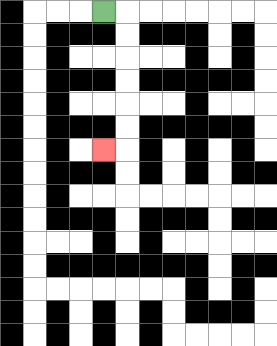{'start': '[4, 0]', 'end': '[4, 6]', 'path_directions': 'R,D,D,D,D,D,D,L', 'path_coordinates': '[[4, 0], [5, 0], [5, 1], [5, 2], [5, 3], [5, 4], [5, 5], [5, 6], [4, 6]]'}